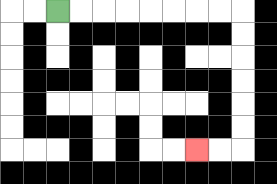{'start': '[2, 0]', 'end': '[8, 6]', 'path_directions': 'R,R,R,R,R,R,R,R,D,D,D,D,D,D,L,L', 'path_coordinates': '[[2, 0], [3, 0], [4, 0], [5, 0], [6, 0], [7, 0], [8, 0], [9, 0], [10, 0], [10, 1], [10, 2], [10, 3], [10, 4], [10, 5], [10, 6], [9, 6], [8, 6]]'}